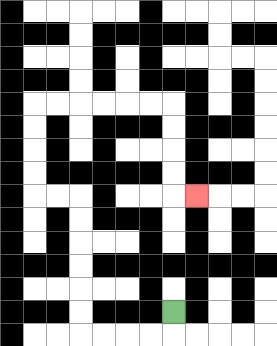{'start': '[7, 13]', 'end': '[8, 8]', 'path_directions': 'D,L,L,L,L,U,U,U,U,U,U,L,L,U,U,U,U,R,R,R,R,R,R,D,D,D,D,R', 'path_coordinates': '[[7, 13], [7, 14], [6, 14], [5, 14], [4, 14], [3, 14], [3, 13], [3, 12], [3, 11], [3, 10], [3, 9], [3, 8], [2, 8], [1, 8], [1, 7], [1, 6], [1, 5], [1, 4], [2, 4], [3, 4], [4, 4], [5, 4], [6, 4], [7, 4], [7, 5], [7, 6], [7, 7], [7, 8], [8, 8]]'}